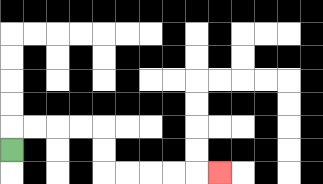{'start': '[0, 6]', 'end': '[9, 7]', 'path_directions': 'U,R,R,R,R,D,D,R,R,R,R,R', 'path_coordinates': '[[0, 6], [0, 5], [1, 5], [2, 5], [3, 5], [4, 5], [4, 6], [4, 7], [5, 7], [6, 7], [7, 7], [8, 7], [9, 7]]'}